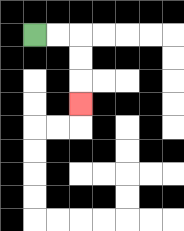{'start': '[1, 1]', 'end': '[3, 4]', 'path_directions': 'R,R,D,D,D', 'path_coordinates': '[[1, 1], [2, 1], [3, 1], [3, 2], [3, 3], [3, 4]]'}